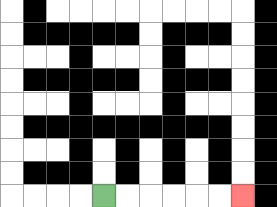{'start': '[4, 8]', 'end': '[10, 8]', 'path_directions': 'R,R,R,R,R,R', 'path_coordinates': '[[4, 8], [5, 8], [6, 8], [7, 8], [8, 8], [9, 8], [10, 8]]'}